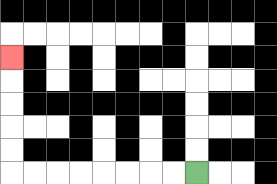{'start': '[8, 7]', 'end': '[0, 2]', 'path_directions': 'L,L,L,L,L,L,L,L,U,U,U,U,U', 'path_coordinates': '[[8, 7], [7, 7], [6, 7], [5, 7], [4, 7], [3, 7], [2, 7], [1, 7], [0, 7], [0, 6], [0, 5], [0, 4], [0, 3], [0, 2]]'}